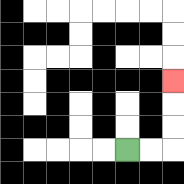{'start': '[5, 6]', 'end': '[7, 3]', 'path_directions': 'R,R,U,U,U', 'path_coordinates': '[[5, 6], [6, 6], [7, 6], [7, 5], [7, 4], [7, 3]]'}